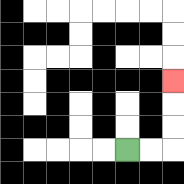{'start': '[5, 6]', 'end': '[7, 3]', 'path_directions': 'R,R,U,U,U', 'path_coordinates': '[[5, 6], [6, 6], [7, 6], [7, 5], [7, 4], [7, 3]]'}